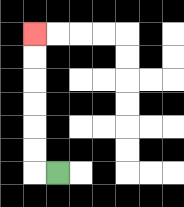{'start': '[2, 7]', 'end': '[1, 1]', 'path_directions': 'L,U,U,U,U,U,U', 'path_coordinates': '[[2, 7], [1, 7], [1, 6], [1, 5], [1, 4], [1, 3], [1, 2], [1, 1]]'}